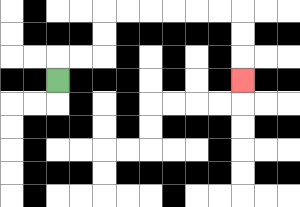{'start': '[2, 3]', 'end': '[10, 3]', 'path_directions': 'U,R,R,U,U,R,R,R,R,R,R,D,D,D', 'path_coordinates': '[[2, 3], [2, 2], [3, 2], [4, 2], [4, 1], [4, 0], [5, 0], [6, 0], [7, 0], [8, 0], [9, 0], [10, 0], [10, 1], [10, 2], [10, 3]]'}